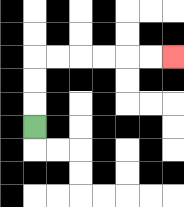{'start': '[1, 5]', 'end': '[7, 2]', 'path_directions': 'U,U,U,R,R,R,R,R,R', 'path_coordinates': '[[1, 5], [1, 4], [1, 3], [1, 2], [2, 2], [3, 2], [4, 2], [5, 2], [6, 2], [7, 2]]'}